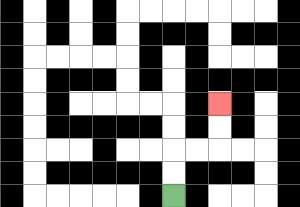{'start': '[7, 8]', 'end': '[9, 4]', 'path_directions': 'U,U,R,R,U,U', 'path_coordinates': '[[7, 8], [7, 7], [7, 6], [8, 6], [9, 6], [9, 5], [9, 4]]'}